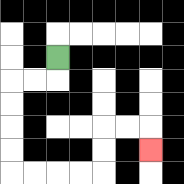{'start': '[2, 2]', 'end': '[6, 6]', 'path_directions': 'D,L,L,D,D,D,D,R,R,R,R,U,U,R,R,D', 'path_coordinates': '[[2, 2], [2, 3], [1, 3], [0, 3], [0, 4], [0, 5], [0, 6], [0, 7], [1, 7], [2, 7], [3, 7], [4, 7], [4, 6], [4, 5], [5, 5], [6, 5], [6, 6]]'}